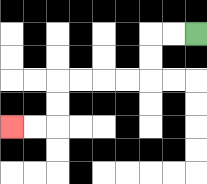{'start': '[8, 1]', 'end': '[0, 5]', 'path_directions': 'L,L,D,D,L,L,L,L,D,D,L,L', 'path_coordinates': '[[8, 1], [7, 1], [6, 1], [6, 2], [6, 3], [5, 3], [4, 3], [3, 3], [2, 3], [2, 4], [2, 5], [1, 5], [0, 5]]'}